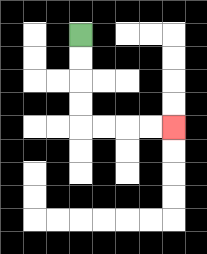{'start': '[3, 1]', 'end': '[7, 5]', 'path_directions': 'D,D,D,D,R,R,R,R', 'path_coordinates': '[[3, 1], [3, 2], [3, 3], [3, 4], [3, 5], [4, 5], [5, 5], [6, 5], [7, 5]]'}